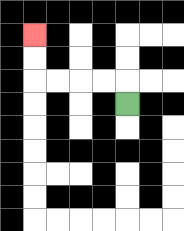{'start': '[5, 4]', 'end': '[1, 1]', 'path_directions': 'U,L,L,L,L,U,U', 'path_coordinates': '[[5, 4], [5, 3], [4, 3], [3, 3], [2, 3], [1, 3], [1, 2], [1, 1]]'}